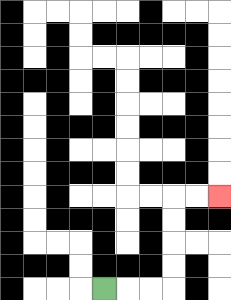{'start': '[4, 12]', 'end': '[9, 8]', 'path_directions': 'R,R,R,U,U,U,U,R,R', 'path_coordinates': '[[4, 12], [5, 12], [6, 12], [7, 12], [7, 11], [7, 10], [7, 9], [7, 8], [8, 8], [9, 8]]'}